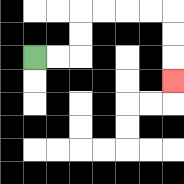{'start': '[1, 2]', 'end': '[7, 3]', 'path_directions': 'R,R,U,U,R,R,R,R,D,D,D', 'path_coordinates': '[[1, 2], [2, 2], [3, 2], [3, 1], [3, 0], [4, 0], [5, 0], [6, 0], [7, 0], [7, 1], [7, 2], [7, 3]]'}